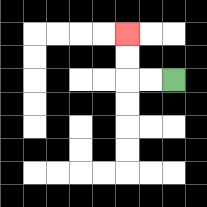{'start': '[7, 3]', 'end': '[5, 1]', 'path_directions': 'L,L,U,U', 'path_coordinates': '[[7, 3], [6, 3], [5, 3], [5, 2], [5, 1]]'}